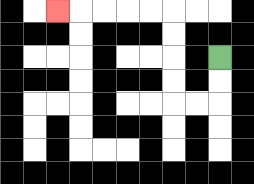{'start': '[9, 2]', 'end': '[2, 0]', 'path_directions': 'D,D,L,L,U,U,U,U,L,L,L,L,L', 'path_coordinates': '[[9, 2], [9, 3], [9, 4], [8, 4], [7, 4], [7, 3], [7, 2], [7, 1], [7, 0], [6, 0], [5, 0], [4, 0], [3, 0], [2, 0]]'}